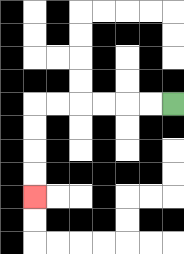{'start': '[7, 4]', 'end': '[1, 8]', 'path_directions': 'L,L,L,L,L,L,D,D,D,D', 'path_coordinates': '[[7, 4], [6, 4], [5, 4], [4, 4], [3, 4], [2, 4], [1, 4], [1, 5], [1, 6], [1, 7], [1, 8]]'}